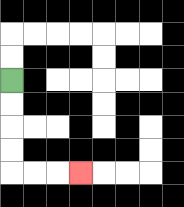{'start': '[0, 3]', 'end': '[3, 7]', 'path_directions': 'D,D,D,D,R,R,R', 'path_coordinates': '[[0, 3], [0, 4], [0, 5], [0, 6], [0, 7], [1, 7], [2, 7], [3, 7]]'}